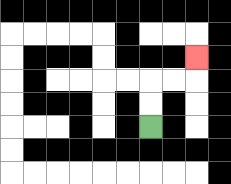{'start': '[6, 5]', 'end': '[8, 2]', 'path_directions': 'U,U,R,R,U', 'path_coordinates': '[[6, 5], [6, 4], [6, 3], [7, 3], [8, 3], [8, 2]]'}